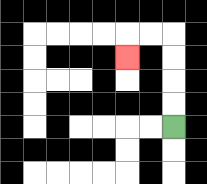{'start': '[7, 5]', 'end': '[5, 2]', 'path_directions': 'U,U,U,U,L,L,D', 'path_coordinates': '[[7, 5], [7, 4], [7, 3], [7, 2], [7, 1], [6, 1], [5, 1], [5, 2]]'}